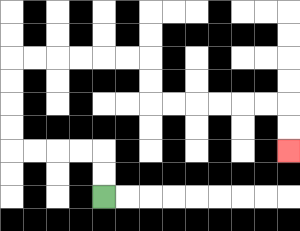{'start': '[4, 8]', 'end': '[12, 6]', 'path_directions': 'U,U,L,L,L,L,U,U,U,U,R,R,R,R,R,R,D,D,R,R,R,R,R,R,D,D', 'path_coordinates': '[[4, 8], [4, 7], [4, 6], [3, 6], [2, 6], [1, 6], [0, 6], [0, 5], [0, 4], [0, 3], [0, 2], [1, 2], [2, 2], [3, 2], [4, 2], [5, 2], [6, 2], [6, 3], [6, 4], [7, 4], [8, 4], [9, 4], [10, 4], [11, 4], [12, 4], [12, 5], [12, 6]]'}